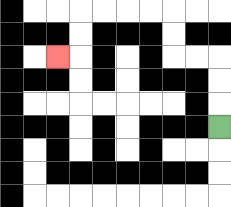{'start': '[9, 5]', 'end': '[2, 2]', 'path_directions': 'U,U,U,L,L,U,U,L,L,L,L,D,D,L', 'path_coordinates': '[[9, 5], [9, 4], [9, 3], [9, 2], [8, 2], [7, 2], [7, 1], [7, 0], [6, 0], [5, 0], [4, 0], [3, 0], [3, 1], [3, 2], [2, 2]]'}